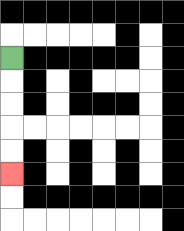{'start': '[0, 2]', 'end': '[0, 7]', 'path_directions': 'D,D,D,D,D', 'path_coordinates': '[[0, 2], [0, 3], [0, 4], [0, 5], [0, 6], [0, 7]]'}